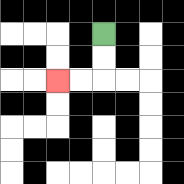{'start': '[4, 1]', 'end': '[2, 3]', 'path_directions': 'D,D,L,L', 'path_coordinates': '[[4, 1], [4, 2], [4, 3], [3, 3], [2, 3]]'}